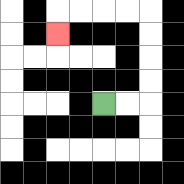{'start': '[4, 4]', 'end': '[2, 1]', 'path_directions': 'R,R,U,U,U,U,L,L,L,L,D', 'path_coordinates': '[[4, 4], [5, 4], [6, 4], [6, 3], [6, 2], [6, 1], [6, 0], [5, 0], [4, 0], [3, 0], [2, 0], [2, 1]]'}